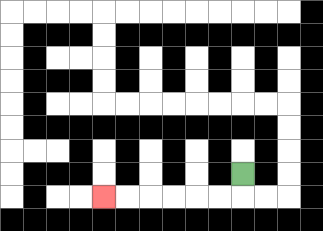{'start': '[10, 7]', 'end': '[4, 8]', 'path_directions': 'D,L,L,L,L,L,L', 'path_coordinates': '[[10, 7], [10, 8], [9, 8], [8, 8], [7, 8], [6, 8], [5, 8], [4, 8]]'}